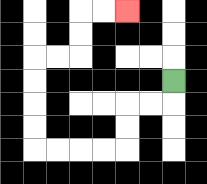{'start': '[7, 3]', 'end': '[5, 0]', 'path_directions': 'D,L,L,D,D,L,L,L,L,U,U,U,U,R,R,U,U,R,R', 'path_coordinates': '[[7, 3], [7, 4], [6, 4], [5, 4], [5, 5], [5, 6], [4, 6], [3, 6], [2, 6], [1, 6], [1, 5], [1, 4], [1, 3], [1, 2], [2, 2], [3, 2], [3, 1], [3, 0], [4, 0], [5, 0]]'}